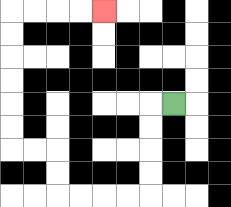{'start': '[7, 4]', 'end': '[4, 0]', 'path_directions': 'L,D,D,D,D,L,L,L,L,U,U,L,L,U,U,U,U,U,U,R,R,R,R', 'path_coordinates': '[[7, 4], [6, 4], [6, 5], [6, 6], [6, 7], [6, 8], [5, 8], [4, 8], [3, 8], [2, 8], [2, 7], [2, 6], [1, 6], [0, 6], [0, 5], [0, 4], [0, 3], [0, 2], [0, 1], [0, 0], [1, 0], [2, 0], [3, 0], [4, 0]]'}